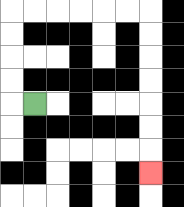{'start': '[1, 4]', 'end': '[6, 7]', 'path_directions': 'L,U,U,U,U,R,R,R,R,R,R,D,D,D,D,D,D,D', 'path_coordinates': '[[1, 4], [0, 4], [0, 3], [0, 2], [0, 1], [0, 0], [1, 0], [2, 0], [3, 0], [4, 0], [5, 0], [6, 0], [6, 1], [6, 2], [6, 3], [6, 4], [6, 5], [6, 6], [6, 7]]'}